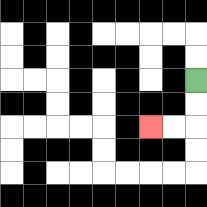{'start': '[8, 3]', 'end': '[6, 5]', 'path_directions': 'D,D,L,L', 'path_coordinates': '[[8, 3], [8, 4], [8, 5], [7, 5], [6, 5]]'}